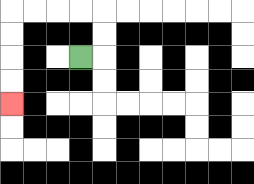{'start': '[3, 2]', 'end': '[0, 4]', 'path_directions': 'R,U,U,L,L,L,L,D,D,D,D', 'path_coordinates': '[[3, 2], [4, 2], [4, 1], [4, 0], [3, 0], [2, 0], [1, 0], [0, 0], [0, 1], [0, 2], [0, 3], [0, 4]]'}